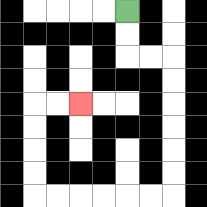{'start': '[5, 0]', 'end': '[3, 4]', 'path_directions': 'D,D,R,R,D,D,D,D,D,D,L,L,L,L,L,L,U,U,U,U,R,R', 'path_coordinates': '[[5, 0], [5, 1], [5, 2], [6, 2], [7, 2], [7, 3], [7, 4], [7, 5], [7, 6], [7, 7], [7, 8], [6, 8], [5, 8], [4, 8], [3, 8], [2, 8], [1, 8], [1, 7], [1, 6], [1, 5], [1, 4], [2, 4], [3, 4]]'}